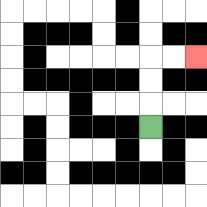{'start': '[6, 5]', 'end': '[8, 2]', 'path_directions': 'U,U,U,R,R', 'path_coordinates': '[[6, 5], [6, 4], [6, 3], [6, 2], [7, 2], [8, 2]]'}